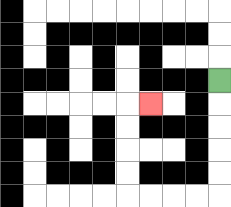{'start': '[9, 3]', 'end': '[6, 4]', 'path_directions': 'D,D,D,D,D,L,L,L,L,U,U,U,U,R', 'path_coordinates': '[[9, 3], [9, 4], [9, 5], [9, 6], [9, 7], [9, 8], [8, 8], [7, 8], [6, 8], [5, 8], [5, 7], [5, 6], [5, 5], [5, 4], [6, 4]]'}